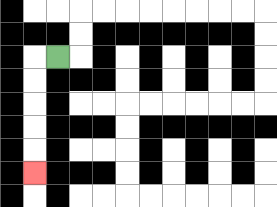{'start': '[2, 2]', 'end': '[1, 7]', 'path_directions': 'L,D,D,D,D,D', 'path_coordinates': '[[2, 2], [1, 2], [1, 3], [1, 4], [1, 5], [1, 6], [1, 7]]'}